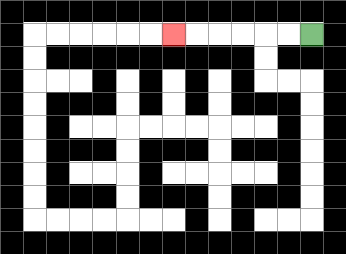{'start': '[13, 1]', 'end': '[7, 1]', 'path_directions': 'L,L,L,L,L,L', 'path_coordinates': '[[13, 1], [12, 1], [11, 1], [10, 1], [9, 1], [8, 1], [7, 1]]'}